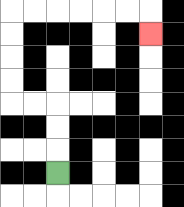{'start': '[2, 7]', 'end': '[6, 1]', 'path_directions': 'U,U,U,L,L,U,U,U,U,R,R,R,R,R,R,D', 'path_coordinates': '[[2, 7], [2, 6], [2, 5], [2, 4], [1, 4], [0, 4], [0, 3], [0, 2], [0, 1], [0, 0], [1, 0], [2, 0], [3, 0], [4, 0], [5, 0], [6, 0], [6, 1]]'}